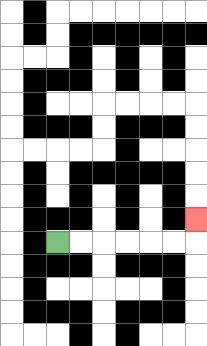{'start': '[2, 10]', 'end': '[8, 9]', 'path_directions': 'R,R,R,R,R,R,U', 'path_coordinates': '[[2, 10], [3, 10], [4, 10], [5, 10], [6, 10], [7, 10], [8, 10], [8, 9]]'}